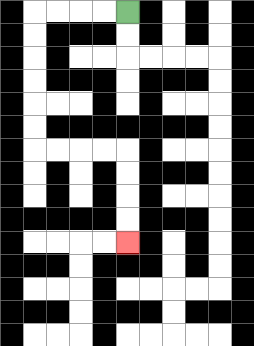{'start': '[5, 0]', 'end': '[5, 10]', 'path_directions': 'L,L,L,L,D,D,D,D,D,D,R,R,R,R,D,D,D,D', 'path_coordinates': '[[5, 0], [4, 0], [3, 0], [2, 0], [1, 0], [1, 1], [1, 2], [1, 3], [1, 4], [1, 5], [1, 6], [2, 6], [3, 6], [4, 6], [5, 6], [5, 7], [5, 8], [5, 9], [5, 10]]'}